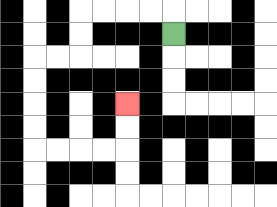{'start': '[7, 1]', 'end': '[5, 4]', 'path_directions': 'U,L,L,L,L,D,D,L,L,D,D,D,D,R,R,R,R,U,U', 'path_coordinates': '[[7, 1], [7, 0], [6, 0], [5, 0], [4, 0], [3, 0], [3, 1], [3, 2], [2, 2], [1, 2], [1, 3], [1, 4], [1, 5], [1, 6], [2, 6], [3, 6], [4, 6], [5, 6], [5, 5], [5, 4]]'}